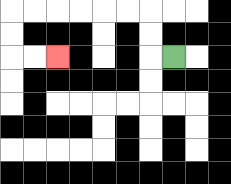{'start': '[7, 2]', 'end': '[2, 2]', 'path_directions': 'L,U,U,L,L,L,L,L,L,D,D,R,R', 'path_coordinates': '[[7, 2], [6, 2], [6, 1], [6, 0], [5, 0], [4, 0], [3, 0], [2, 0], [1, 0], [0, 0], [0, 1], [0, 2], [1, 2], [2, 2]]'}